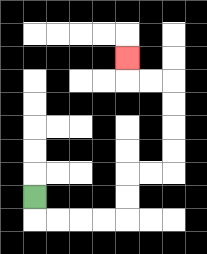{'start': '[1, 8]', 'end': '[5, 2]', 'path_directions': 'D,R,R,R,R,U,U,R,R,U,U,U,U,L,L,U', 'path_coordinates': '[[1, 8], [1, 9], [2, 9], [3, 9], [4, 9], [5, 9], [5, 8], [5, 7], [6, 7], [7, 7], [7, 6], [7, 5], [7, 4], [7, 3], [6, 3], [5, 3], [5, 2]]'}